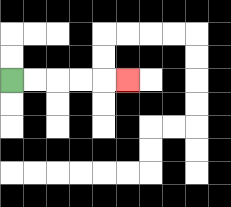{'start': '[0, 3]', 'end': '[5, 3]', 'path_directions': 'R,R,R,R,R', 'path_coordinates': '[[0, 3], [1, 3], [2, 3], [3, 3], [4, 3], [5, 3]]'}